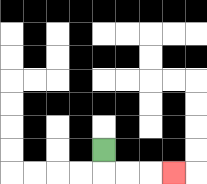{'start': '[4, 6]', 'end': '[7, 7]', 'path_directions': 'D,R,R,R', 'path_coordinates': '[[4, 6], [4, 7], [5, 7], [6, 7], [7, 7]]'}